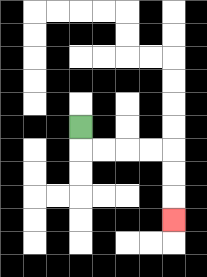{'start': '[3, 5]', 'end': '[7, 9]', 'path_directions': 'D,R,R,R,R,D,D,D', 'path_coordinates': '[[3, 5], [3, 6], [4, 6], [5, 6], [6, 6], [7, 6], [7, 7], [7, 8], [7, 9]]'}